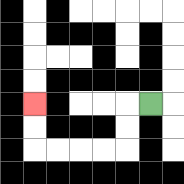{'start': '[6, 4]', 'end': '[1, 4]', 'path_directions': 'L,D,D,L,L,L,L,U,U', 'path_coordinates': '[[6, 4], [5, 4], [5, 5], [5, 6], [4, 6], [3, 6], [2, 6], [1, 6], [1, 5], [1, 4]]'}